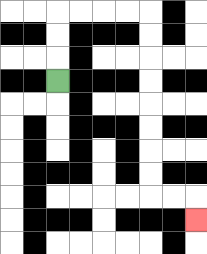{'start': '[2, 3]', 'end': '[8, 9]', 'path_directions': 'U,U,U,R,R,R,R,D,D,D,D,D,D,D,D,R,R,D', 'path_coordinates': '[[2, 3], [2, 2], [2, 1], [2, 0], [3, 0], [4, 0], [5, 0], [6, 0], [6, 1], [6, 2], [6, 3], [6, 4], [6, 5], [6, 6], [6, 7], [6, 8], [7, 8], [8, 8], [8, 9]]'}